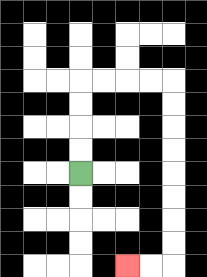{'start': '[3, 7]', 'end': '[5, 11]', 'path_directions': 'U,U,U,U,R,R,R,R,D,D,D,D,D,D,D,D,L,L', 'path_coordinates': '[[3, 7], [3, 6], [3, 5], [3, 4], [3, 3], [4, 3], [5, 3], [6, 3], [7, 3], [7, 4], [7, 5], [7, 6], [7, 7], [7, 8], [7, 9], [7, 10], [7, 11], [6, 11], [5, 11]]'}